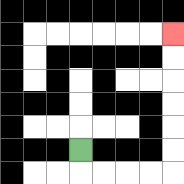{'start': '[3, 6]', 'end': '[7, 1]', 'path_directions': 'D,R,R,R,R,U,U,U,U,U,U', 'path_coordinates': '[[3, 6], [3, 7], [4, 7], [5, 7], [6, 7], [7, 7], [7, 6], [7, 5], [7, 4], [7, 3], [7, 2], [7, 1]]'}